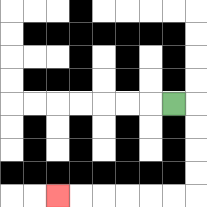{'start': '[7, 4]', 'end': '[2, 8]', 'path_directions': 'R,D,D,D,D,L,L,L,L,L,L', 'path_coordinates': '[[7, 4], [8, 4], [8, 5], [8, 6], [8, 7], [8, 8], [7, 8], [6, 8], [5, 8], [4, 8], [3, 8], [2, 8]]'}